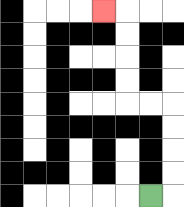{'start': '[6, 8]', 'end': '[4, 0]', 'path_directions': 'R,U,U,U,U,L,L,U,U,U,U,L', 'path_coordinates': '[[6, 8], [7, 8], [7, 7], [7, 6], [7, 5], [7, 4], [6, 4], [5, 4], [5, 3], [5, 2], [5, 1], [5, 0], [4, 0]]'}